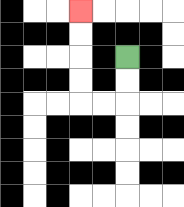{'start': '[5, 2]', 'end': '[3, 0]', 'path_directions': 'D,D,L,L,U,U,U,U', 'path_coordinates': '[[5, 2], [5, 3], [5, 4], [4, 4], [3, 4], [3, 3], [3, 2], [3, 1], [3, 0]]'}